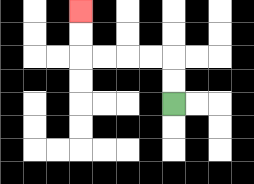{'start': '[7, 4]', 'end': '[3, 0]', 'path_directions': 'U,U,L,L,L,L,U,U', 'path_coordinates': '[[7, 4], [7, 3], [7, 2], [6, 2], [5, 2], [4, 2], [3, 2], [3, 1], [3, 0]]'}